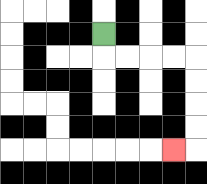{'start': '[4, 1]', 'end': '[7, 6]', 'path_directions': 'D,R,R,R,R,D,D,D,D,L', 'path_coordinates': '[[4, 1], [4, 2], [5, 2], [6, 2], [7, 2], [8, 2], [8, 3], [8, 4], [8, 5], [8, 6], [7, 6]]'}